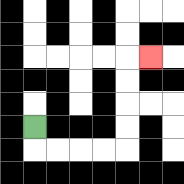{'start': '[1, 5]', 'end': '[6, 2]', 'path_directions': 'D,R,R,R,R,U,U,U,U,R', 'path_coordinates': '[[1, 5], [1, 6], [2, 6], [3, 6], [4, 6], [5, 6], [5, 5], [5, 4], [5, 3], [5, 2], [6, 2]]'}